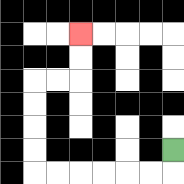{'start': '[7, 6]', 'end': '[3, 1]', 'path_directions': 'D,L,L,L,L,L,L,U,U,U,U,R,R,U,U', 'path_coordinates': '[[7, 6], [7, 7], [6, 7], [5, 7], [4, 7], [3, 7], [2, 7], [1, 7], [1, 6], [1, 5], [1, 4], [1, 3], [2, 3], [3, 3], [3, 2], [3, 1]]'}